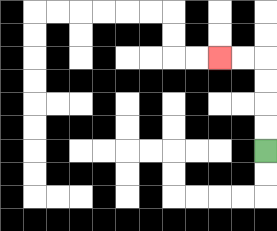{'start': '[11, 6]', 'end': '[9, 2]', 'path_directions': 'U,U,U,U,L,L', 'path_coordinates': '[[11, 6], [11, 5], [11, 4], [11, 3], [11, 2], [10, 2], [9, 2]]'}